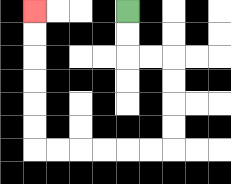{'start': '[5, 0]', 'end': '[1, 0]', 'path_directions': 'D,D,R,R,D,D,D,D,L,L,L,L,L,L,U,U,U,U,U,U', 'path_coordinates': '[[5, 0], [5, 1], [5, 2], [6, 2], [7, 2], [7, 3], [7, 4], [7, 5], [7, 6], [6, 6], [5, 6], [4, 6], [3, 6], [2, 6], [1, 6], [1, 5], [1, 4], [1, 3], [1, 2], [1, 1], [1, 0]]'}